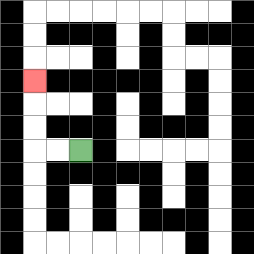{'start': '[3, 6]', 'end': '[1, 3]', 'path_directions': 'L,L,U,U,U', 'path_coordinates': '[[3, 6], [2, 6], [1, 6], [1, 5], [1, 4], [1, 3]]'}